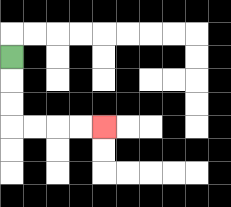{'start': '[0, 2]', 'end': '[4, 5]', 'path_directions': 'D,D,D,R,R,R,R', 'path_coordinates': '[[0, 2], [0, 3], [0, 4], [0, 5], [1, 5], [2, 5], [3, 5], [4, 5]]'}